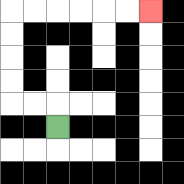{'start': '[2, 5]', 'end': '[6, 0]', 'path_directions': 'U,L,L,U,U,U,U,R,R,R,R,R,R', 'path_coordinates': '[[2, 5], [2, 4], [1, 4], [0, 4], [0, 3], [0, 2], [0, 1], [0, 0], [1, 0], [2, 0], [3, 0], [4, 0], [5, 0], [6, 0]]'}